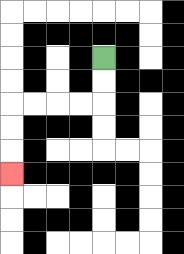{'start': '[4, 2]', 'end': '[0, 7]', 'path_directions': 'D,D,L,L,L,L,D,D,D', 'path_coordinates': '[[4, 2], [4, 3], [4, 4], [3, 4], [2, 4], [1, 4], [0, 4], [0, 5], [0, 6], [0, 7]]'}